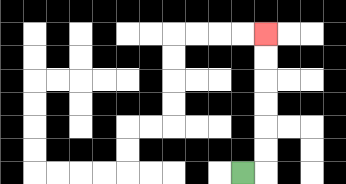{'start': '[10, 7]', 'end': '[11, 1]', 'path_directions': 'R,U,U,U,U,U,U', 'path_coordinates': '[[10, 7], [11, 7], [11, 6], [11, 5], [11, 4], [11, 3], [11, 2], [11, 1]]'}